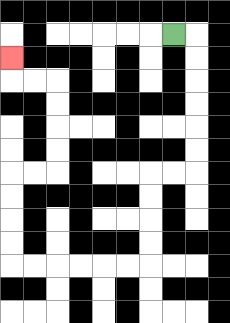{'start': '[7, 1]', 'end': '[0, 2]', 'path_directions': 'R,D,D,D,D,D,D,L,L,D,D,D,D,L,L,L,L,L,L,U,U,U,U,R,R,U,U,U,U,L,L,U', 'path_coordinates': '[[7, 1], [8, 1], [8, 2], [8, 3], [8, 4], [8, 5], [8, 6], [8, 7], [7, 7], [6, 7], [6, 8], [6, 9], [6, 10], [6, 11], [5, 11], [4, 11], [3, 11], [2, 11], [1, 11], [0, 11], [0, 10], [0, 9], [0, 8], [0, 7], [1, 7], [2, 7], [2, 6], [2, 5], [2, 4], [2, 3], [1, 3], [0, 3], [0, 2]]'}